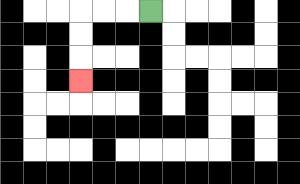{'start': '[6, 0]', 'end': '[3, 3]', 'path_directions': 'L,L,L,D,D,D', 'path_coordinates': '[[6, 0], [5, 0], [4, 0], [3, 0], [3, 1], [3, 2], [3, 3]]'}